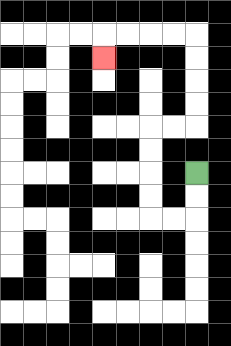{'start': '[8, 7]', 'end': '[4, 2]', 'path_directions': 'D,D,L,L,U,U,U,U,R,R,U,U,U,U,L,L,L,L,D', 'path_coordinates': '[[8, 7], [8, 8], [8, 9], [7, 9], [6, 9], [6, 8], [6, 7], [6, 6], [6, 5], [7, 5], [8, 5], [8, 4], [8, 3], [8, 2], [8, 1], [7, 1], [6, 1], [5, 1], [4, 1], [4, 2]]'}